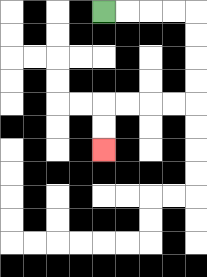{'start': '[4, 0]', 'end': '[4, 6]', 'path_directions': 'R,R,R,R,D,D,D,D,L,L,L,L,D,D', 'path_coordinates': '[[4, 0], [5, 0], [6, 0], [7, 0], [8, 0], [8, 1], [8, 2], [8, 3], [8, 4], [7, 4], [6, 4], [5, 4], [4, 4], [4, 5], [4, 6]]'}